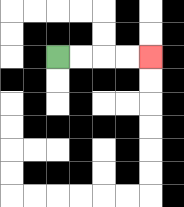{'start': '[2, 2]', 'end': '[6, 2]', 'path_directions': 'R,R,R,R', 'path_coordinates': '[[2, 2], [3, 2], [4, 2], [5, 2], [6, 2]]'}